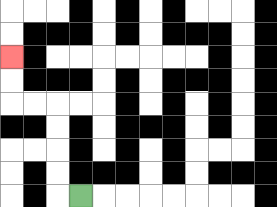{'start': '[3, 8]', 'end': '[0, 2]', 'path_directions': 'L,U,U,U,U,L,L,U,U', 'path_coordinates': '[[3, 8], [2, 8], [2, 7], [2, 6], [2, 5], [2, 4], [1, 4], [0, 4], [0, 3], [0, 2]]'}